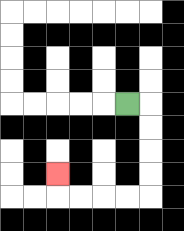{'start': '[5, 4]', 'end': '[2, 7]', 'path_directions': 'R,D,D,D,D,L,L,L,L,U', 'path_coordinates': '[[5, 4], [6, 4], [6, 5], [6, 6], [6, 7], [6, 8], [5, 8], [4, 8], [3, 8], [2, 8], [2, 7]]'}